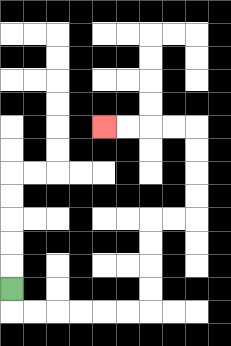{'start': '[0, 12]', 'end': '[4, 5]', 'path_directions': 'D,R,R,R,R,R,R,U,U,U,U,R,R,U,U,U,U,L,L,L,L', 'path_coordinates': '[[0, 12], [0, 13], [1, 13], [2, 13], [3, 13], [4, 13], [5, 13], [6, 13], [6, 12], [6, 11], [6, 10], [6, 9], [7, 9], [8, 9], [8, 8], [8, 7], [8, 6], [8, 5], [7, 5], [6, 5], [5, 5], [4, 5]]'}